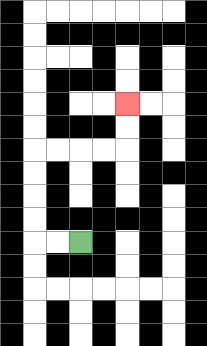{'start': '[3, 10]', 'end': '[5, 4]', 'path_directions': 'L,L,U,U,U,U,R,R,R,R,U,U', 'path_coordinates': '[[3, 10], [2, 10], [1, 10], [1, 9], [1, 8], [1, 7], [1, 6], [2, 6], [3, 6], [4, 6], [5, 6], [5, 5], [5, 4]]'}